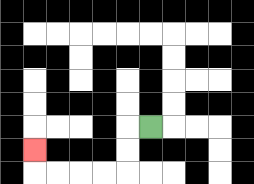{'start': '[6, 5]', 'end': '[1, 6]', 'path_directions': 'L,D,D,L,L,L,L,U', 'path_coordinates': '[[6, 5], [5, 5], [5, 6], [5, 7], [4, 7], [3, 7], [2, 7], [1, 7], [1, 6]]'}